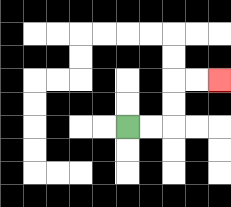{'start': '[5, 5]', 'end': '[9, 3]', 'path_directions': 'R,R,U,U,R,R', 'path_coordinates': '[[5, 5], [6, 5], [7, 5], [7, 4], [7, 3], [8, 3], [9, 3]]'}